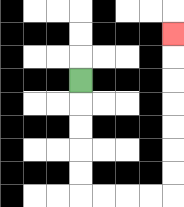{'start': '[3, 3]', 'end': '[7, 1]', 'path_directions': 'D,D,D,D,D,R,R,R,R,U,U,U,U,U,U,U', 'path_coordinates': '[[3, 3], [3, 4], [3, 5], [3, 6], [3, 7], [3, 8], [4, 8], [5, 8], [6, 8], [7, 8], [7, 7], [7, 6], [7, 5], [7, 4], [7, 3], [7, 2], [7, 1]]'}